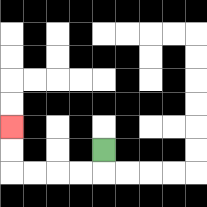{'start': '[4, 6]', 'end': '[0, 5]', 'path_directions': 'D,L,L,L,L,U,U', 'path_coordinates': '[[4, 6], [4, 7], [3, 7], [2, 7], [1, 7], [0, 7], [0, 6], [0, 5]]'}